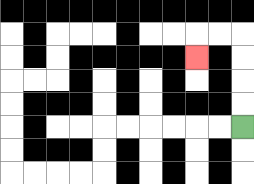{'start': '[10, 5]', 'end': '[8, 2]', 'path_directions': 'U,U,U,U,L,L,D', 'path_coordinates': '[[10, 5], [10, 4], [10, 3], [10, 2], [10, 1], [9, 1], [8, 1], [8, 2]]'}